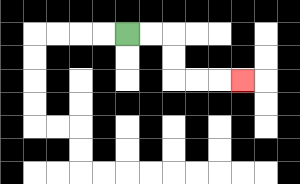{'start': '[5, 1]', 'end': '[10, 3]', 'path_directions': 'R,R,D,D,R,R,R', 'path_coordinates': '[[5, 1], [6, 1], [7, 1], [7, 2], [7, 3], [8, 3], [9, 3], [10, 3]]'}